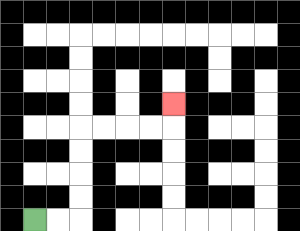{'start': '[1, 9]', 'end': '[7, 4]', 'path_directions': 'R,R,U,U,U,U,R,R,R,R,U', 'path_coordinates': '[[1, 9], [2, 9], [3, 9], [3, 8], [3, 7], [3, 6], [3, 5], [4, 5], [5, 5], [6, 5], [7, 5], [7, 4]]'}